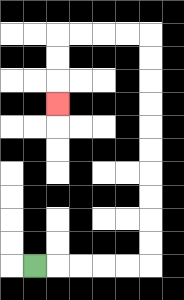{'start': '[1, 11]', 'end': '[2, 4]', 'path_directions': 'R,R,R,R,R,U,U,U,U,U,U,U,U,U,U,L,L,L,L,D,D,D', 'path_coordinates': '[[1, 11], [2, 11], [3, 11], [4, 11], [5, 11], [6, 11], [6, 10], [6, 9], [6, 8], [6, 7], [6, 6], [6, 5], [6, 4], [6, 3], [6, 2], [6, 1], [5, 1], [4, 1], [3, 1], [2, 1], [2, 2], [2, 3], [2, 4]]'}